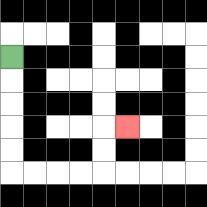{'start': '[0, 2]', 'end': '[5, 5]', 'path_directions': 'D,D,D,D,D,R,R,R,R,U,U,R', 'path_coordinates': '[[0, 2], [0, 3], [0, 4], [0, 5], [0, 6], [0, 7], [1, 7], [2, 7], [3, 7], [4, 7], [4, 6], [4, 5], [5, 5]]'}